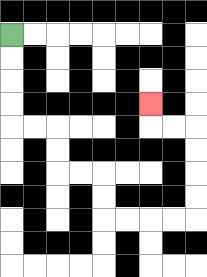{'start': '[0, 1]', 'end': '[6, 4]', 'path_directions': 'D,D,D,D,R,R,D,D,R,R,D,D,R,R,R,R,U,U,U,U,L,L,U', 'path_coordinates': '[[0, 1], [0, 2], [0, 3], [0, 4], [0, 5], [1, 5], [2, 5], [2, 6], [2, 7], [3, 7], [4, 7], [4, 8], [4, 9], [5, 9], [6, 9], [7, 9], [8, 9], [8, 8], [8, 7], [8, 6], [8, 5], [7, 5], [6, 5], [6, 4]]'}